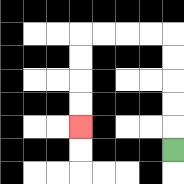{'start': '[7, 6]', 'end': '[3, 5]', 'path_directions': 'U,U,U,U,U,L,L,L,L,D,D,D,D', 'path_coordinates': '[[7, 6], [7, 5], [7, 4], [7, 3], [7, 2], [7, 1], [6, 1], [5, 1], [4, 1], [3, 1], [3, 2], [3, 3], [3, 4], [3, 5]]'}